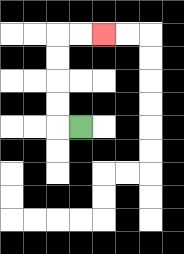{'start': '[3, 5]', 'end': '[4, 1]', 'path_directions': 'L,U,U,U,U,R,R', 'path_coordinates': '[[3, 5], [2, 5], [2, 4], [2, 3], [2, 2], [2, 1], [3, 1], [4, 1]]'}